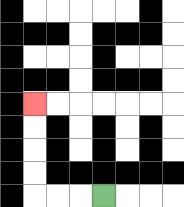{'start': '[4, 8]', 'end': '[1, 4]', 'path_directions': 'L,L,L,U,U,U,U', 'path_coordinates': '[[4, 8], [3, 8], [2, 8], [1, 8], [1, 7], [1, 6], [1, 5], [1, 4]]'}